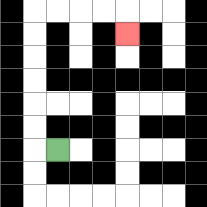{'start': '[2, 6]', 'end': '[5, 1]', 'path_directions': 'L,U,U,U,U,U,U,R,R,R,R,D', 'path_coordinates': '[[2, 6], [1, 6], [1, 5], [1, 4], [1, 3], [1, 2], [1, 1], [1, 0], [2, 0], [3, 0], [4, 0], [5, 0], [5, 1]]'}